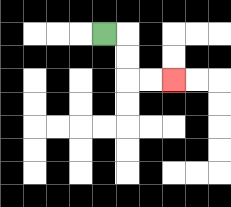{'start': '[4, 1]', 'end': '[7, 3]', 'path_directions': 'R,D,D,R,R', 'path_coordinates': '[[4, 1], [5, 1], [5, 2], [5, 3], [6, 3], [7, 3]]'}